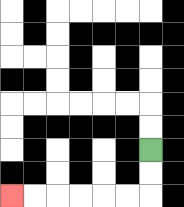{'start': '[6, 6]', 'end': '[0, 8]', 'path_directions': 'D,D,L,L,L,L,L,L', 'path_coordinates': '[[6, 6], [6, 7], [6, 8], [5, 8], [4, 8], [3, 8], [2, 8], [1, 8], [0, 8]]'}